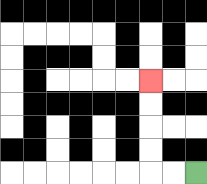{'start': '[8, 7]', 'end': '[6, 3]', 'path_directions': 'L,L,U,U,U,U', 'path_coordinates': '[[8, 7], [7, 7], [6, 7], [6, 6], [6, 5], [6, 4], [6, 3]]'}